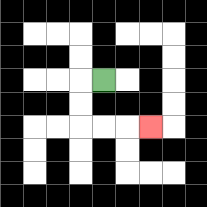{'start': '[4, 3]', 'end': '[6, 5]', 'path_directions': 'L,D,D,R,R,R', 'path_coordinates': '[[4, 3], [3, 3], [3, 4], [3, 5], [4, 5], [5, 5], [6, 5]]'}